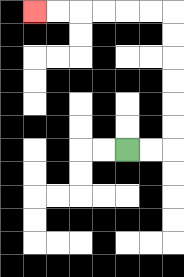{'start': '[5, 6]', 'end': '[1, 0]', 'path_directions': 'R,R,U,U,U,U,U,U,L,L,L,L,L,L', 'path_coordinates': '[[5, 6], [6, 6], [7, 6], [7, 5], [7, 4], [7, 3], [7, 2], [7, 1], [7, 0], [6, 0], [5, 0], [4, 0], [3, 0], [2, 0], [1, 0]]'}